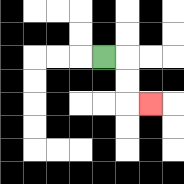{'start': '[4, 2]', 'end': '[6, 4]', 'path_directions': 'R,D,D,R', 'path_coordinates': '[[4, 2], [5, 2], [5, 3], [5, 4], [6, 4]]'}